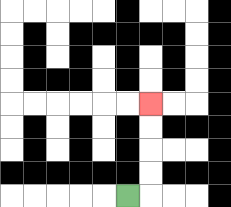{'start': '[5, 8]', 'end': '[6, 4]', 'path_directions': 'R,U,U,U,U', 'path_coordinates': '[[5, 8], [6, 8], [6, 7], [6, 6], [6, 5], [6, 4]]'}